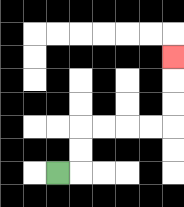{'start': '[2, 7]', 'end': '[7, 2]', 'path_directions': 'R,U,U,R,R,R,R,U,U,U', 'path_coordinates': '[[2, 7], [3, 7], [3, 6], [3, 5], [4, 5], [5, 5], [6, 5], [7, 5], [7, 4], [7, 3], [7, 2]]'}